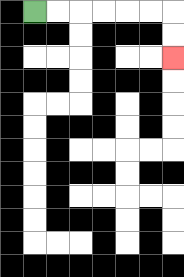{'start': '[1, 0]', 'end': '[7, 2]', 'path_directions': 'R,R,R,R,R,R,D,D', 'path_coordinates': '[[1, 0], [2, 0], [3, 0], [4, 0], [5, 0], [6, 0], [7, 0], [7, 1], [7, 2]]'}